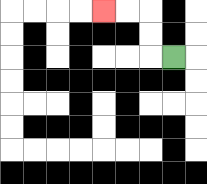{'start': '[7, 2]', 'end': '[4, 0]', 'path_directions': 'L,U,U,L,L', 'path_coordinates': '[[7, 2], [6, 2], [6, 1], [6, 0], [5, 0], [4, 0]]'}